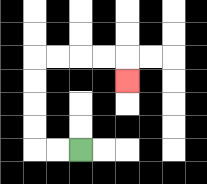{'start': '[3, 6]', 'end': '[5, 3]', 'path_directions': 'L,L,U,U,U,U,R,R,R,R,D', 'path_coordinates': '[[3, 6], [2, 6], [1, 6], [1, 5], [1, 4], [1, 3], [1, 2], [2, 2], [3, 2], [4, 2], [5, 2], [5, 3]]'}